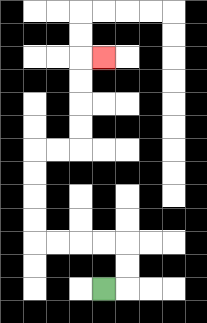{'start': '[4, 12]', 'end': '[4, 2]', 'path_directions': 'R,U,U,L,L,L,L,U,U,U,U,R,R,U,U,U,U,R', 'path_coordinates': '[[4, 12], [5, 12], [5, 11], [5, 10], [4, 10], [3, 10], [2, 10], [1, 10], [1, 9], [1, 8], [1, 7], [1, 6], [2, 6], [3, 6], [3, 5], [3, 4], [3, 3], [3, 2], [4, 2]]'}